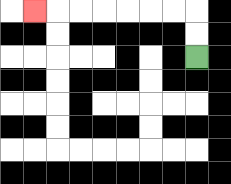{'start': '[8, 2]', 'end': '[1, 0]', 'path_directions': 'U,U,L,L,L,L,L,L,L', 'path_coordinates': '[[8, 2], [8, 1], [8, 0], [7, 0], [6, 0], [5, 0], [4, 0], [3, 0], [2, 0], [1, 0]]'}